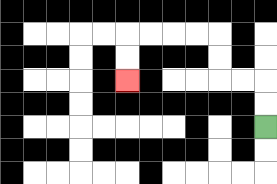{'start': '[11, 5]', 'end': '[5, 3]', 'path_directions': 'U,U,L,L,U,U,L,L,L,L,D,D', 'path_coordinates': '[[11, 5], [11, 4], [11, 3], [10, 3], [9, 3], [9, 2], [9, 1], [8, 1], [7, 1], [6, 1], [5, 1], [5, 2], [5, 3]]'}